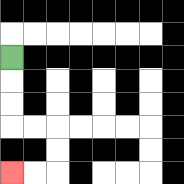{'start': '[0, 2]', 'end': '[0, 7]', 'path_directions': 'D,D,D,R,R,D,D,L,L', 'path_coordinates': '[[0, 2], [0, 3], [0, 4], [0, 5], [1, 5], [2, 5], [2, 6], [2, 7], [1, 7], [0, 7]]'}